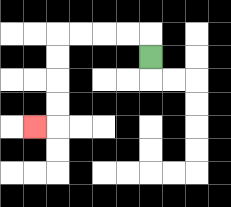{'start': '[6, 2]', 'end': '[1, 5]', 'path_directions': 'U,L,L,L,L,D,D,D,D,L', 'path_coordinates': '[[6, 2], [6, 1], [5, 1], [4, 1], [3, 1], [2, 1], [2, 2], [2, 3], [2, 4], [2, 5], [1, 5]]'}